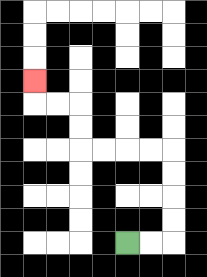{'start': '[5, 10]', 'end': '[1, 3]', 'path_directions': 'R,R,U,U,U,U,L,L,L,L,U,U,L,L,U', 'path_coordinates': '[[5, 10], [6, 10], [7, 10], [7, 9], [7, 8], [7, 7], [7, 6], [6, 6], [5, 6], [4, 6], [3, 6], [3, 5], [3, 4], [2, 4], [1, 4], [1, 3]]'}